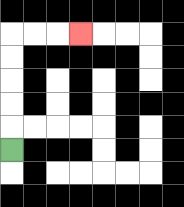{'start': '[0, 6]', 'end': '[3, 1]', 'path_directions': 'U,U,U,U,U,R,R,R', 'path_coordinates': '[[0, 6], [0, 5], [0, 4], [0, 3], [0, 2], [0, 1], [1, 1], [2, 1], [3, 1]]'}